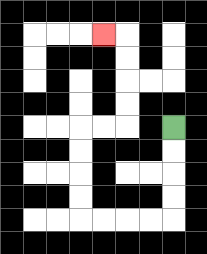{'start': '[7, 5]', 'end': '[4, 1]', 'path_directions': 'D,D,D,D,L,L,L,L,U,U,U,U,R,R,U,U,U,U,L', 'path_coordinates': '[[7, 5], [7, 6], [7, 7], [7, 8], [7, 9], [6, 9], [5, 9], [4, 9], [3, 9], [3, 8], [3, 7], [3, 6], [3, 5], [4, 5], [5, 5], [5, 4], [5, 3], [5, 2], [5, 1], [4, 1]]'}